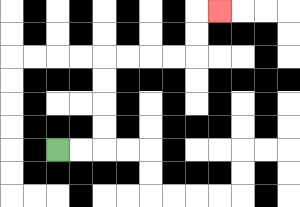{'start': '[2, 6]', 'end': '[9, 0]', 'path_directions': 'R,R,U,U,U,U,R,R,R,R,U,U,R', 'path_coordinates': '[[2, 6], [3, 6], [4, 6], [4, 5], [4, 4], [4, 3], [4, 2], [5, 2], [6, 2], [7, 2], [8, 2], [8, 1], [8, 0], [9, 0]]'}